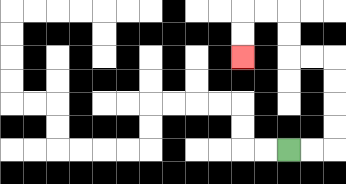{'start': '[12, 6]', 'end': '[10, 2]', 'path_directions': 'R,R,U,U,U,U,L,L,U,U,L,L,D,D', 'path_coordinates': '[[12, 6], [13, 6], [14, 6], [14, 5], [14, 4], [14, 3], [14, 2], [13, 2], [12, 2], [12, 1], [12, 0], [11, 0], [10, 0], [10, 1], [10, 2]]'}